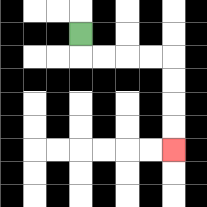{'start': '[3, 1]', 'end': '[7, 6]', 'path_directions': 'D,R,R,R,R,D,D,D,D', 'path_coordinates': '[[3, 1], [3, 2], [4, 2], [5, 2], [6, 2], [7, 2], [7, 3], [7, 4], [7, 5], [7, 6]]'}